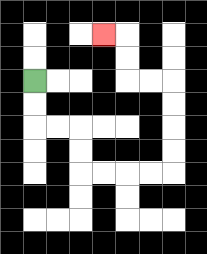{'start': '[1, 3]', 'end': '[4, 1]', 'path_directions': 'D,D,R,R,D,D,R,R,R,R,U,U,U,U,L,L,U,U,L', 'path_coordinates': '[[1, 3], [1, 4], [1, 5], [2, 5], [3, 5], [3, 6], [3, 7], [4, 7], [5, 7], [6, 7], [7, 7], [7, 6], [7, 5], [7, 4], [7, 3], [6, 3], [5, 3], [5, 2], [5, 1], [4, 1]]'}